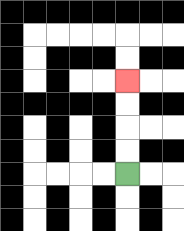{'start': '[5, 7]', 'end': '[5, 3]', 'path_directions': 'U,U,U,U', 'path_coordinates': '[[5, 7], [5, 6], [5, 5], [5, 4], [5, 3]]'}